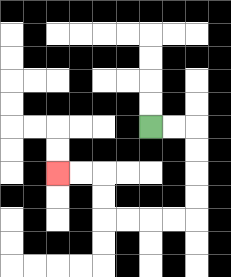{'start': '[6, 5]', 'end': '[2, 7]', 'path_directions': 'R,R,D,D,D,D,L,L,L,L,U,U,L,L', 'path_coordinates': '[[6, 5], [7, 5], [8, 5], [8, 6], [8, 7], [8, 8], [8, 9], [7, 9], [6, 9], [5, 9], [4, 9], [4, 8], [4, 7], [3, 7], [2, 7]]'}